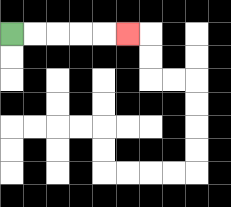{'start': '[0, 1]', 'end': '[5, 1]', 'path_directions': 'R,R,R,R,R', 'path_coordinates': '[[0, 1], [1, 1], [2, 1], [3, 1], [4, 1], [5, 1]]'}